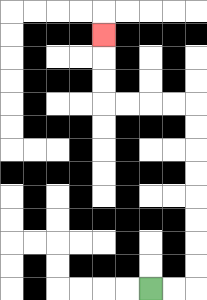{'start': '[6, 12]', 'end': '[4, 1]', 'path_directions': 'R,R,U,U,U,U,U,U,U,U,L,L,L,L,U,U,U', 'path_coordinates': '[[6, 12], [7, 12], [8, 12], [8, 11], [8, 10], [8, 9], [8, 8], [8, 7], [8, 6], [8, 5], [8, 4], [7, 4], [6, 4], [5, 4], [4, 4], [4, 3], [4, 2], [4, 1]]'}